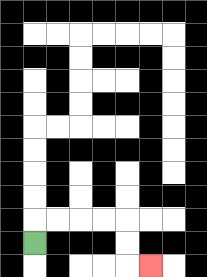{'start': '[1, 10]', 'end': '[6, 11]', 'path_directions': 'U,R,R,R,R,D,D,R', 'path_coordinates': '[[1, 10], [1, 9], [2, 9], [3, 9], [4, 9], [5, 9], [5, 10], [5, 11], [6, 11]]'}